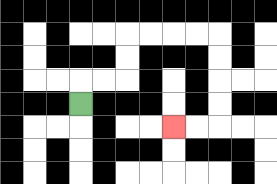{'start': '[3, 4]', 'end': '[7, 5]', 'path_directions': 'U,R,R,U,U,R,R,R,R,D,D,D,D,L,L', 'path_coordinates': '[[3, 4], [3, 3], [4, 3], [5, 3], [5, 2], [5, 1], [6, 1], [7, 1], [8, 1], [9, 1], [9, 2], [9, 3], [9, 4], [9, 5], [8, 5], [7, 5]]'}